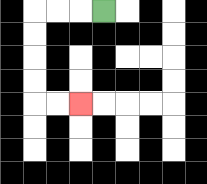{'start': '[4, 0]', 'end': '[3, 4]', 'path_directions': 'L,L,L,D,D,D,D,R,R', 'path_coordinates': '[[4, 0], [3, 0], [2, 0], [1, 0], [1, 1], [1, 2], [1, 3], [1, 4], [2, 4], [3, 4]]'}